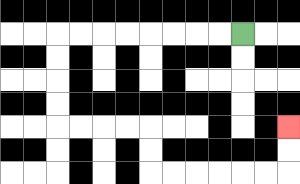{'start': '[10, 1]', 'end': '[12, 5]', 'path_directions': 'L,L,L,L,L,L,L,L,D,D,D,D,R,R,R,R,D,D,R,R,R,R,R,R,U,U', 'path_coordinates': '[[10, 1], [9, 1], [8, 1], [7, 1], [6, 1], [5, 1], [4, 1], [3, 1], [2, 1], [2, 2], [2, 3], [2, 4], [2, 5], [3, 5], [4, 5], [5, 5], [6, 5], [6, 6], [6, 7], [7, 7], [8, 7], [9, 7], [10, 7], [11, 7], [12, 7], [12, 6], [12, 5]]'}